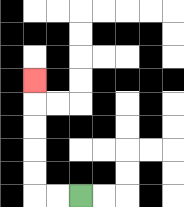{'start': '[3, 8]', 'end': '[1, 3]', 'path_directions': 'L,L,U,U,U,U,U', 'path_coordinates': '[[3, 8], [2, 8], [1, 8], [1, 7], [1, 6], [1, 5], [1, 4], [1, 3]]'}